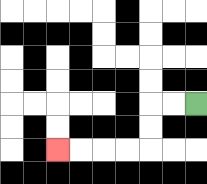{'start': '[8, 4]', 'end': '[2, 6]', 'path_directions': 'L,L,D,D,L,L,L,L', 'path_coordinates': '[[8, 4], [7, 4], [6, 4], [6, 5], [6, 6], [5, 6], [4, 6], [3, 6], [2, 6]]'}